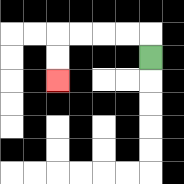{'start': '[6, 2]', 'end': '[2, 3]', 'path_directions': 'U,L,L,L,L,D,D', 'path_coordinates': '[[6, 2], [6, 1], [5, 1], [4, 1], [3, 1], [2, 1], [2, 2], [2, 3]]'}